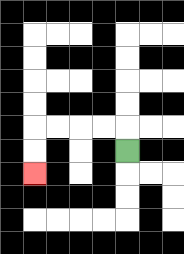{'start': '[5, 6]', 'end': '[1, 7]', 'path_directions': 'U,L,L,L,L,D,D', 'path_coordinates': '[[5, 6], [5, 5], [4, 5], [3, 5], [2, 5], [1, 5], [1, 6], [1, 7]]'}